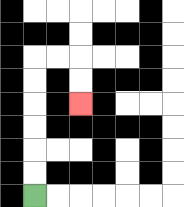{'start': '[1, 8]', 'end': '[3, 4]', 'path_directions': 'U,U,U,U,U,U,R,R,D,D', 'path_coordinates': '[[1, 8], [1, 7], [1, 6], [1, 5], [1, 4], [1, 3], [1, 2], [2, 2], [3, 2], [3, 3], [3, 4]]'}